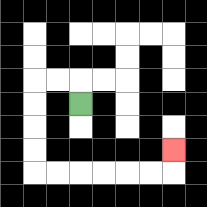{'start': '[3, 4]', 'end': '[7, 6]', 'path_directions': 'U,L,L,D,D,D,D,R,R,R,R,R,R,U', 'path_coordinates': '[[3, 4], [3, 3], [2, 3], [1, 3], [1, 4], [1, 5], [1, 6], [1, 7], [2, 7], [3, 7], [4, 7], [5, 7], [6, 7], [7, 7], [7, 6]]'}